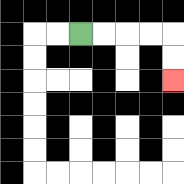{'start': '[3, 1]', 'end': '[7, 3]', 'path_directions': 'R,R,R,R,D,D', 'path_coordinates': '[[3, 1], [4, 1], [5, 1], [6, 1], [7, 1], [7, 2], [7, 3]]'}